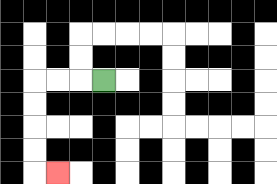{'start': '[4, 3]', 'end': '[2, 7]', 'path_directions': 'L,L,L,D,D,D,D,R', 'path_coordinates': '[[4, 3], [3, 3], [2, 3], [1, 3], [1, 4], [1, 5], [1, 6], [1, 7], [2, 7]]'}